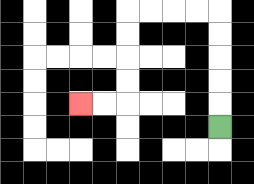{'start': '[9, 5]', 'end': '[3, 4]', 'path_directions': 'U,U,U,U,U,L,L,L,L,D,D,D,D,L,L', 'path_coordinates': '[[9, 5], [9, 4], [9, 3], [9, 2], [9, 1], [9, 0], [8, 0], [7, 0], [6, 0], [5, 0], [5, 1], [5, 2], [5, 3], [5, 4], [4, 4], [3, 4]]'}